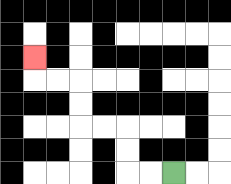{'start': '[7, 7]', 'end': '[1, 2]', 'path_directions': 'L,L,U,U,L,L,U,U,L,L,U', 'path_coordinates': '[[7, 7], [6, 7], [5, 7], [5, 6], [5, 5], [4, 5], [3, 5], [3, 4], [3, 3], [2, 3], [1, 3], [1, 2]]'}